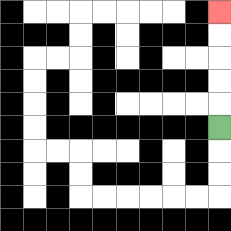{'start': '[9, 5]', 'end': '[9, 0]', 'path_directions': 'U,U,U,U,U', 'path_coordinates': '[[9, 5], [9, 4], [9, 3], [9, 2], [9, 1], [9, 0]]'}